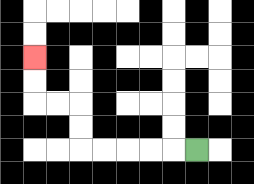{'start': '[8, 6]', 'end': '[1, 2]', 'path_directions': 'L,L,L,L,L,U,U,L,L,U,U', 'path_coordinates': '[[8, 6], [7, 6], [6, 6], [5, 6], [4, 6], [3, 6], [3, 5], [3, 4], [2, 4], [1, 4], [1, 3], [1, 2]]'}